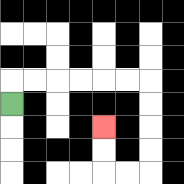{'start': '[0, 4]', 'end': '[4, 5]', 'path_directions': 'U,R,R,R,R,R,R,D,D,D,D,L,L,U,U', 'path_coordinates': '[[0, 4], [0, 3], [1, 3], [2, 3], [3, 3], [4, 3], [5, 3], [6, 3], [6, 4], [6, 5], [6, 6], [6, 7], [5, 7], [4, 7], [4, 6], [4, 5]]'}